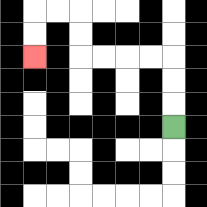{'start': '[7, 5]', 'end': '[1, 2]', 'path_directions': 'U,U,U,L,L,L,L,U,U,L,L,D,D', 'path_coordinates': '[[7, 5], [7, 4], [7, 3], [7, 2], [6, 2], [5, 2], [4, 2], [3, 2], [3, 1], [3, 0], [2, 0], [1, 0], [1, 1], [1, 2]]'}